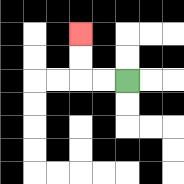{'start': '[5, 3]', 'end': '[3, 1]', 'path_directions': 'L,L,U,U', 'path_coordinates': '[[5, 3], [4, 3], [3, 3], [3, 2], [3, 1]]'}